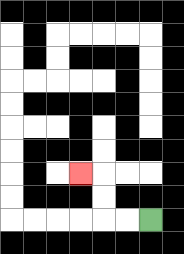{'start': '[6, 9]', 'end': '[3, 7]', 'path_directions': 'L,L,U,U,L', 'path_coordinates': '[[6, 9], [5, 9], [4, 9], [4, 8], [4, 7], [3, 7]]'}